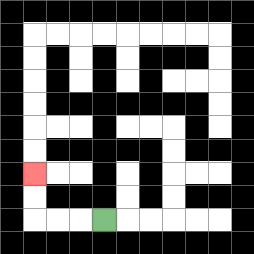{'start': '[4, 9]', 'end': '[1, 7]', 'path_directions': 'L,L,L,U,U', 'path_coordinates': '[[4, 9], [3, 9], [2, 9], [1, 9], [1, 8], [1, 7]]'}